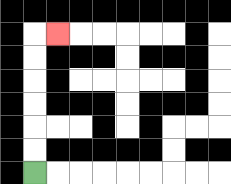{'start': '[1, 7]', 'end': '[2, 1]', 'path_directions': 'U,U,U,U,U,U,R', 'path_coordinates': '[[1, 7], [1, 6], [1, 5], [1, 4], [1, 3], [1, 2], [1, 1], [2, 1]]'}